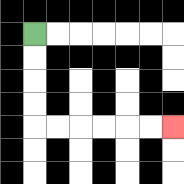{'start': '[1, 1]', 'end': '[7, 5]', 'path_directions': 'D,D,D,D,R,R,R,R,R,R', 'path_coordinates': '[[1, 1], [1, 2], [1, 3], [1, 4], [1, 5], [2, 5], [3, 5], [4, 5], [5, 5], [6, 5], [7, 5]]'}